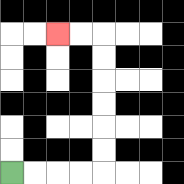{'start': '[0, 7]', 'end': '[2, 1]', 'path_directions': 'R,R,R,R,U,U,U,U,U,U,L,L', 'path_coordinates': '[[0, 7], [1, 7], [2, 7], [3, 7], [4, 7], [4, 6], [4, 5], [4, 4], [4, 3], [4, 2], [4, 1], [3, 1], [2, 1]]'}